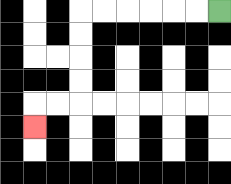{'start': '[9, 0]', 'end': '[1, 5]', 'path_directions': 'L,L,L,L,L,L,D,D,D,D,L,L,D', 'path_coordinates': '[[9, 0], [8, 0], [7, 0], [6, 0], [5, 0], [4, 0], [3, 0], [3, 1], [3, 2], [3, 3], [3, 4], [2, 4], [1, 4], [1, 5]]'}